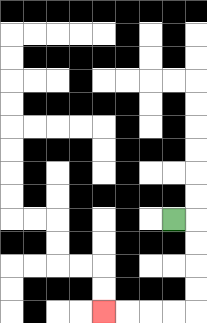{'start': '[7, 9]', 'end': '[4, 13]', 'path_directions': 'R,D,D,D,D,L,L,L,L', 'path_coordinates': '[[7, 9], [8, 9], [8, 10], [8, 11], [8, 12], [8, 13], [7, 13], [6, 13], [5, 13], [4, 13]]'}